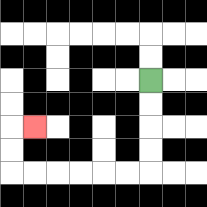{'start': '[6, 3]', 'end': '[1, 5]', 'path_directions': 'D,D,D,D,L,L,L,L,L,L,U,U,R', 'path_coordinates': '[[6, 3], [6, 4], [6, 5], [6, 6], [6, 7], [5, 7], [4, 7], [3, 7], [2, 7], [1, 7], [0, 7], [0, 6], [0, 5], [1, 5]]'}